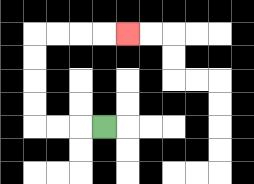{'start': '[4, 5]', 'end': '[5, 1]', 'path_directions': 'L,L,L,U,U,U,U,R,R,R,R', 'path_coordinates': '[[4, 5], [3, 5], [2, 5], [1, 5], [1, 4], [1, 3], [1, 2], [1, 1], [2, 1], [3, 1], [4, 1], [5, 1]]'}